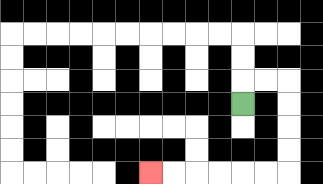{'start': '[10, 4]', 'end': '[6, 7]', 'path_directions': 'U,R,R,D,D,D,D,L,L,L,L,L,L', 'path_coordinates': '[[10, 4], [10, 3], [11, 3], [12, 3], [12, 4], [12, 5], [12, 6], [12, 7], [11, 7], [10, 7], [9, 7], [8, 7], [7, 7], [6, 7]]'}